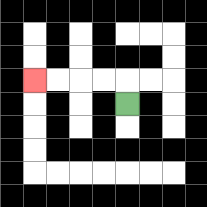{'start': '[5, 4]', 'end': '[1, 3]', 'path_directions': 'U,L,L,L,L', 'path_coordinates': '[[5, 4], [5, 3], [4, 3], [3, 3], [2, 3], [1, 3]]'}